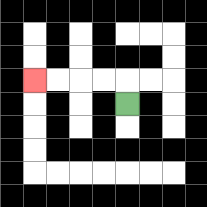{'start': '[5, 4]', 'end': '[1, 3]', 'path_directions': 'U,L,L,L,L', 'path_coordinates': '[[5, 4], [5, 3], [4, 3], [3, 3], [2, 3], [1, 3]]'}